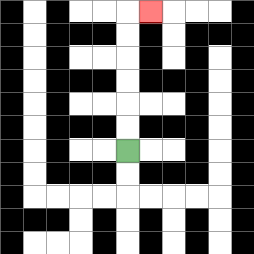{'start': '[5, 6]', 'end': '[6, 0]', 'path_directions': 'U,U,U,U,U,U,R', 'path_coordinates': '[[5, 6], [5, 5], [5, 4], [5, 3], [5, 2], [5, 1], [5, 0], [6, 0]]'}